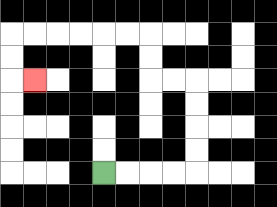{'start': '[4, 7]', 'end': '[1, 3]', 'path_directions': 'R,R,R,R,U,U,U,U,L,L,U,U,L,L,L,L,L,L,D,D,R', 'path_coordinates': '[[4, 7], [5, 7], [6, 7], [7, 7], [8, 7], [8, 6], [8, 5], [8, 4], [8, 3], [7, 3], [6, 3], [6, 2], [6, 1], [5, 1], [4, 1], [3, 1], [2, 1], [1, 1], [0, 1], [0, 2], [0, 3], [1, 3]]'}